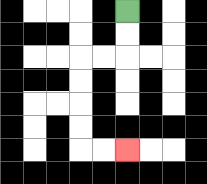{'start': '[5, 0]', 'end': '[5, 6]', 'path_directions': 'D,D,L,L,D,D,D,D,R,R', 'path_coordinates': '[[5, 0], [5, 1], [5, 2], [4, 2], [3, 2], [3, 3], [3, 4], [3, 5], [3, 6], [4, 6], [5, 6]]'}